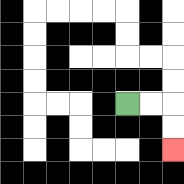{'start': '[5, 4]', 'end': '[7, 6]', 'path_directions': 'R,R,D,D', 'path_coordinates': '[[5, 4], [6, 4], [7, 4], [7, 5], [7, 6]]'}